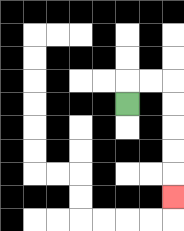{'start': '[5, 4]', 'end': '[7, 8]', 'path_directions': 'U,R,R,D,D,D,D,D', 'path_coordinates': '[[5, 4], [5, 3], [6, 3], [7, 3], [7, 4], [7, 5], [7, 6], [7, 7], [7, 8]]'}